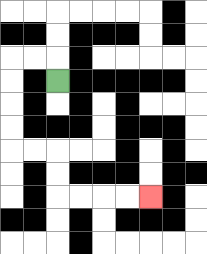{'start': '[2, 3]', 'end': '[6, 8]', 'path_directions': 'U,L,L,D,D,D,D,R,R,D,D,R,R,R,R', 'path_coordinates': '[[2, 3], [2, 2], [1, 2], [0, 2], [0, 3], [0, 4], [0, 5], [0, 6], [1, 6], [2, 6], [2, 7], [2, 8], [3, 8], [4, 8], [5, 8], [6, 8]]'}